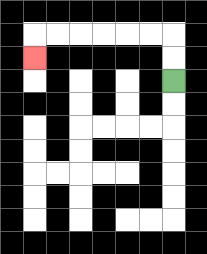{'start': '[7, 3]', 'end': '[1, 2]', 'path_directions': 'U,U,L,L,L,L,L,L,D', 'path_coordinates': '[[7, 3], [7, 2], [7, 1], [6, 1], [5, 1], [4, 1], [3, 1], [2, 1], [1, 1], [1, 2]]'}